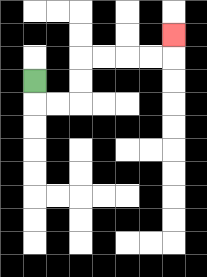{'start': '[1, 3]', 'end': '[7, 1]', 'path_directions': 'D,R,R,U,U,R,R,R,R,U', 'path_coordinates': '[[1, 3], [1, 4], [2, 4], [3, 4], [3, 3], [3, 2], [4, 2], [5, 2], [6, 2], [7, 2], [7, 1]]'}